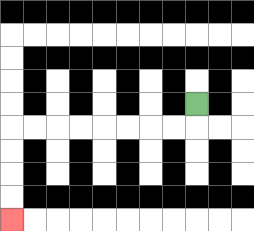{'start': '[8, 4]', 'end': '[0, 9]', 'path_directions': 'D,L,L,L,L,L,L,L,L,D,D,D,D', 'path_coordinates': '[[8, 4], [8, 5], [7, 5], [6, 5], [5, 5], [4, 5], [3, 5], [2, 5], [1, 5], [0, 5], [0, 6], [0, 7], [0, 8], [0, 9]]'}